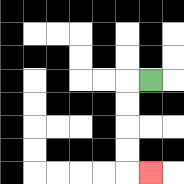{'start': '[6, 3]', 'end': '[6, 7]', 'path_directions': 'L,D,D,D,D,R', 'path_coordinates': '[[6, 3], [5, 3], [5, 4], [5, 5], [5, 6], [5, 7], [6, 7]]'}